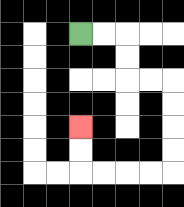{'start': '[3, 1]', 'end': '[3, 5]', 'path_directions': 'R,R,D,D,R,R,D,D,D,D,L,L,L,L,U,U', 'path_coordinates': '[[3, 1], [4, 1], [5, 1], [5, 2], [5, 3], [6, 3], [7, 3], [7, 4], [7, 5], [7, 6], [7, 7], [6, 7], [5, 7], [4, 7], [3, 7], [3, 6], [3, 5]]'}